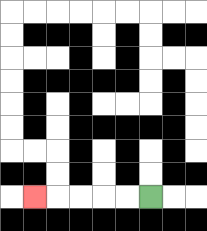{'start': '[6, 8]', 'end': '[1, 8]', 'path_directions': 'L,L,L,L,L', 'path_coordinates': '[[6, 8], [5, 8], [4, 8], [3, 8], [2, 8], [1, 8]]'}